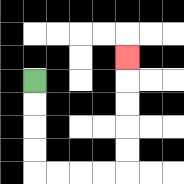{'start': '[1, 3]', 'end': '[5, 2]', 'path_directions': 'D,D,D,D,R,R,R,R,U,U,U,U,U', 'path_coordinates': '[[1, 3], [1, 4], [1, 5], [1, 6], [1, 7], [2, 7], [3, 7], [4, 7], [5, 7], [5, 6], [5, 5], [5, 4], [5, 3], [5, 2]]'}